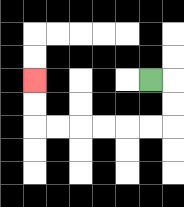{'start': '[6, 3]', 'end': '[1, 3]', 'path_directions': 'R,D,D,L,L,L,L,L,L,U,U', 'path_coordinates': '[[6, 3], [7, 3], [7, 4], [7, 5], [6, 5], [5, 5], [4, 5], [3, 5], [2, 5], [1, 5], [1, 4], [1, 3]]'}